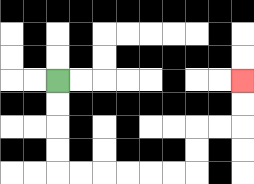{'start': '[2, 3]', 'end': '[10, 3]', 'path_directions': 'D,D,D,D,R,R,R,R,R,R,U,U,R,R,U,U', 'path_coordinates': '[[2, 3], [2, 4], [2, 5], [2, 6], [2, 7], [3, 7], [4, 7], [5, 7], [6, 7], [7, 7], [8, 7], [8, 6], [8, 5], [9, 5], [10, 5], [10, 4], [10, 3]]'}